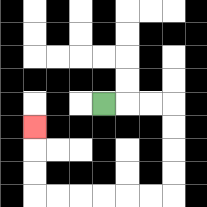{'start': '[4, 4]', 'end': '[1, 5]', 'path_directions': 'R,R,R,D,D,D,D,L,L,L,L,L,L,U,U,U', 'path_coordinates': '[[4, 4], [5, 4], [6, 4], [7, 4], [7, 5], [7, 6], [7, 7], [7, 8], [6, 8], [5, 8], [4, 8], [3, 8], [2, 8], [1, 8], [1, 7], [1, 6], [1, 5]]'}